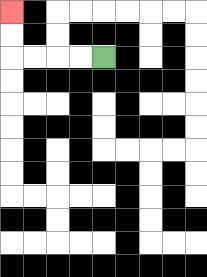{'start': '[4, 2]', 'end': '[0, 0]', 'path_directions': 'L,L,L,L,U,U', 'path_coordinates': '[[4, 2], [3, 2], [2, 2], [1, 2], [0, 2], [0, 1], [0, 0]]'}